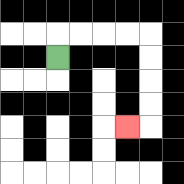{'start': '[2, 2]', 'end': '[5, 5]', 'path_directions': 'U,R,R,R,R,D,D,D,D,L', 'path_coordinates': '[[2, 2], [2, 1], [3, 1], [4, 1], [5, 1], [6, 1], [6, 2], [6, 3], [6, 4], [6, 5], [5, 5]]'}